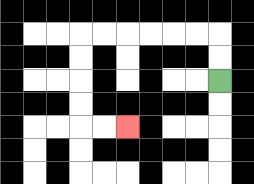{'start': '[9, 3]', 'end': '[5, 5]', 'path_directions': 'U,U,L,L,L,L,L,L,D,D,D,D,R,R', 'path_coordinates': '[[9, 3], [9, 2], [9, 1], [8, 1], [7, 1], [6, 1], [5, 1], [4, 1], [3, 1], [3, 2], [3, 3], [3, 4], [3, 5], [4, 5], [5, 5]]'}